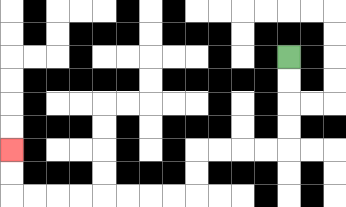{'start': '[12, 2]', 'end': '[0, 6]', 'path_directions': 'D,D,D,D,L,L,L,L,D,D,L,L,L,L,L,L,L,L,U,U', 'path_coordinates': '[[12, 2], [12, 3], [12, 4], [12, 5], [12, 6], [11, 6], [10, 6], [9, 6], [8, 6], [8, 7], [8, 8], [7, 8], [6, 8], [5, 8], [4, 8], [3, 8], [2, 8], [1, 8], [0, 8], [0, 7], [0, 6]]'}